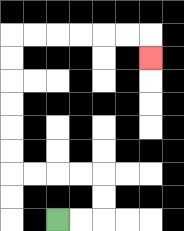{'start': '[2, 9]', 'end': '[6, 2]', 'path_directions': 'R,R,U,U,L,L,L,L,U,U,U,U,U,U,R,R,R,R,R,R,D', 'path_coordinates': '[[2, 9], [3, 9], [4, 9], [4, 8], [4, 7], [3, 7], [2, 7], [1, 7], [0, 7], [0, 6], [0, 5], [0, 4], [0, 3], [0, 2], [0, 1], [1, 1], [2, 1], [3, 1], [4, 1], [5, 1], [6, 1], [6, 2]]'}